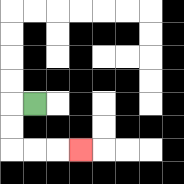{'start': '[1, 4]', 'end': '[3, 6]', 'path_directions': 'L,D,D,R,R,R', 'path_coordinates': '[[1, 4], [0, 4], [0, 5], [0, 6], [1, 6], [2, 6], [3, 6]]'}